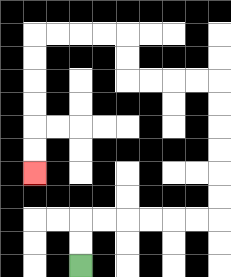{'start': '[3, 11]', 'end': '[1, 7]', 'path_directions': 'U,U,R,R,R,R,R,R,U,U,U,U,U,U,L,L,L,L,U,U,L,L,L,L,D,D,D,D,D,D', 'path_coordinates': '[[3, 11], [3, 10], [3, 9], [4, 9], [5, 9], [6, 9], [7, 9], [8, 9], [9, 9], [9, 8], [9, 7], [9, 6], [9, 5], [9, 4], [9, 3], [8, 3], [7, 3], [6, 3], [5, 3], [5, 2], [5, 1], [4, 1], [3, 1], [2, 1], [1, 1], [1, 2], [1, 3], [1, 4], [1, 5], [1, 6], [1, 7]]'}